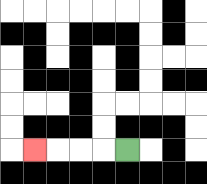{'start': '[5, 6]', 'end': '[1, 6]', 'path_directions': 'L,L,L,L', 'path_coordinates': '[[5, 6], [4, 6], [3, 6], [2, 6], [1, 6]]'}